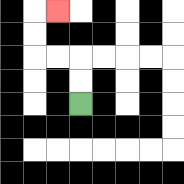{'start': '[3, 4]', 'end': '[2, 0]', 'path_directions': 'U,U,L,L,U,U,R', 'path_coordinates': '[[3, 4], [3, 3], [3, 2], [2, 2], [1, 2], [1, 1], [1, 0], [2, 0]]'}